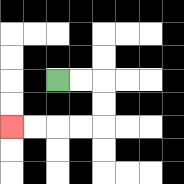{'start': '[2, 3]', 'end': '[0, 5]', 'path_directions': 'R,R,D,D,L,L,L,L', 'path_coordinates': '[[2, 3], [3, 3], [4, 3], [4, 4], [4, 5], [3, 5], [2, 5], [1, 5], [0, 5]]'}